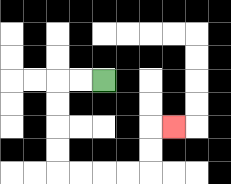{'start': '[4, 3]', 'end': '[7, 5]', 'path_directions': 'L,L,D,D,D,D,R,R,R,R,U,U,R', 'path_coordinates': '[[4, 3], [3, 3], [2, 3], [2, 4], [2, 5], [2, 6], [2, 7], [3, 7], [4, 7], [5, 7], [6, 7], [6, 6], [6, 5], [7, 5]]'}